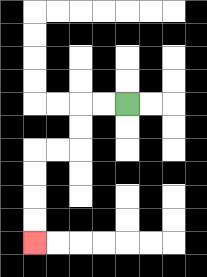{'start': '[5, 4]', 'end': '[1, 10]', 'path_directions': 'L,L,D,D,L,L,D,D,D,D', 'path_coordinates': '[[5, 4], [4, 4], [3, 4], [3, 5], [3, 6], [2, 6], [1, 6], [1, 7], [1, 8], [1, 9], [1, 10]]'}